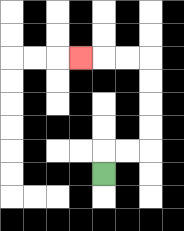{'start': '[4, 7]', 'end': '[3, 2]', 'path_directions': 'U,R,R,U,U,U,U,L,L,L', 'path_coordinates': '[[4, 7], [4, 6], [5, 6], [6, 6], [6, 5], [6, 4], [6, 3], [6, 2], [5, 2], [4, 2], [3, 2]]'}